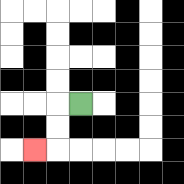{'start': '[3, 4]', 'end': '[1, 6]', 'path_directions': 'L,D,D,L', 'path_coordinates': '[[3, 4], [2, 4], [2, 5], [2, 6], [1, 6]]'}